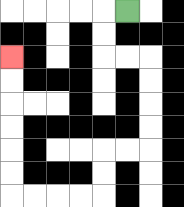{'start': '[5, 0]', 'end': '[0, 2]', 'path_directions': 'L,D,D,R,R,D,D,D,D,L,L,D,D,L,L,L,L,U,U,U,U,U,U', 'path_coordinates': '[[5, 0], [4, 0], [4, 1], [4, 2], [5, 2], [6, 2], [6, 3], [6, 4], [6, 5], [6, 6], [5, 6], [4, 6], [4, 7], [4, 8], [3, 8], [2, 8], [1, 8], [0, 8], [0, 7], [0, 6], [0, 5], [0, 4], [0, 3], [0, 2]]'}